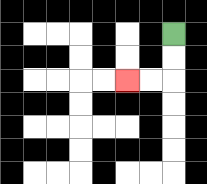{'start': '[7, 1]', 'end': '[5, 3]', 'path_directions': 'D,D,L,L', 'path_coordinates': '[[7, 1], [7, 2], [7, 3], [6, 3], [5, 3]]'}